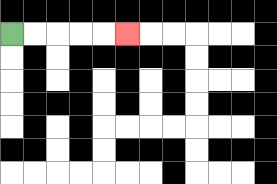{'start': '[0, 1]', 'end': '[5, 1]', 'path_directions': 'R,R,R,R,R', 'path_coordinates': '[[0, 1], [1, 1], [2, 1], [3, 1], [4, 1], [5, 1]]'}